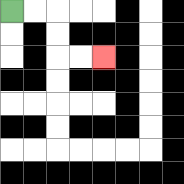{'start': '[0, 0]', 'end': '[4, 2]', 'path_directions': 'R,R,D,D,R,R', 'path_coordinates': '[[0, 0], [1, 0], [2, 0], [2, 1], [2, 2], [3, 2], [4, 2]]'}